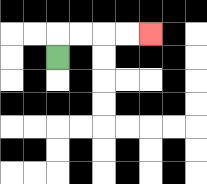{'start': '[2, 2]', 'end': '[6, 1]', 'path_directions': 'U,R,R,R,R', 'path_coordinates': '[[2, 2], [2, 1], [3, 1], [4, 1], [5, 1], [6, 1]]'}